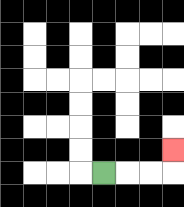{'start': '[4, 7]', 'end': '[7, 6]', 'path_directions': 'R,R,R,U', 'path_coordinates': '[[4, 7], [5, 7], [6, 7], [7, 7], [7, 6]]'}